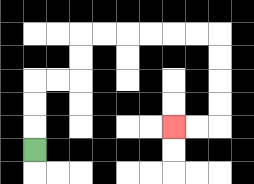{'start': '[1, 6]', 'end': '[7, 5]', 'path_directions': 'U,U,U,R,R,U,U,R,R,R,R,R,R,D,D,D,D,L,L', 'path_coordinates': '[[1, 6], [1, 5], [1, 4], [1, 3], [2, 3], [3, 3], [3, 2], [3, 1], [4, 1], [5, 1], [6, 1], [7, 1], [8, 1], [9, 1], [9, 2], [9, 3], [9, 4], [9, 5], [8, 5], [7, 5]]'}